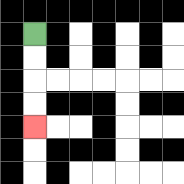{'start': '[1, 1]', 'end': '[1, 5]', 'path_directions': 'D,D,D,D', 'path_coordinates': '[[1, 1], [1, 2], [1, 3], [1, 4], [1, 5]]'}